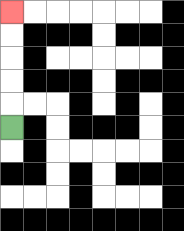{'start': '[0, 5]', 'end': '[0, 0]', 'path_directions': 'U,U,U,U,U', 'path_coordinates': '[[0, 5], [0, 4], [0, 3], [0, 2], [0, 1], [0, 0]]'}